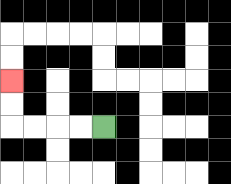{'start': '[4, 5]', 'end': '[0, 3]', 'path_directions': 'L,L,L,L,U,U', 'path_coordinates': '[[4, 5], [3, 5], [2, 5], [1, 5], [0, 5], [0, 4], [0, 3]]'}